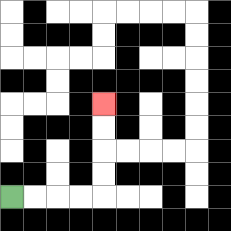{'start': '[0, 8]', 'end': '[4, 4]', 'path_directions': 'R,R,R,R,U,U,U,U', 'path_coordinates': '[[0, 8], [1, 8], [2, 8], [3, 8], [4, 8], [4, 7], [4, 6], [4, 5], [4, 4]]'}